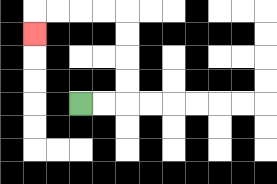{'start': '[3, 4]', 'end': '[1, 1]', 'path_directions': 'R,R,U,U,U,U,L,L,L,L,D', 'path_coordinates': '[[3, 4], [4, 4], [5, 4], [5, 3], [5, 2], [5, 1], [5, 0], [4, 0], [3, 0], [2, 0], [1, 0], [1, 1]]'}